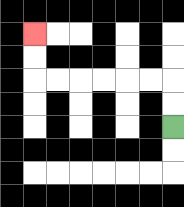{'start': '[7, 5]', 'end': '[1, 1]', 'path_directions': 'U,U,L,L,L,L,L,L,U,U', 'path_coordinates': '[[7, 5], [7, 4], [7, 3], [6, 3], [5, 3], [4, 3], [3, 3], [2, 3], [1, 3], [1, 2], [1, 1]]'}